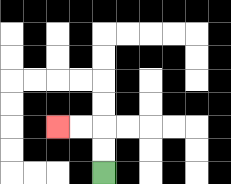{'start': '[4, 7]', 'end': '[2, 5]', 'path_directions': 'U,U,L,L', 'path_coordinates': '[[4, 7], [4, 6], [4, 5], [3, 5], [2, 5]]'}